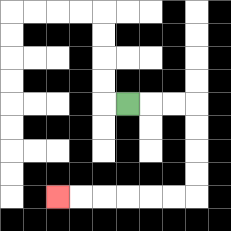{'start': '[5, 4]', 'end': '[2, 8]', 'path_directions': 'R,R,R,D,D,D,D,L,L,L,L,L,L', 'path_coordinates': '[[5, 4], [6, 4], [7, 4], [8, 4], [8, 5], [8, 6], [8, 7], [8, 8], [7, 8], [6, 8], [5, 8], [4, 8], [3, 8], [2, 8]]'}